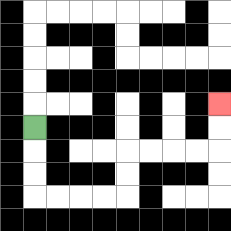{'start': '[1, 5]', 'end': '[9, 4]', 'path_directions': 'D,D,D,R,R,R,R,U,U,R,R,R,R,U,U', 'path_coordinates': '[[1, 5], [1, 6], [1, 7], [1, 8], [2, 8], [3, 8], [4, 8], [5, 8], [5, 7], [5, 6], [6, 6], [7, 6], [8, 6], [9, 6], [9, 5], [9, 4]]'}